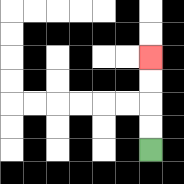{'start': '[6, 6]', 'end': '[6, 2]', 'path_directions': 'U,U,U,U', 'path_coordinates': '[[6, 6], [6, 5], [6, 4], [6, 3], [6, 2]]'}